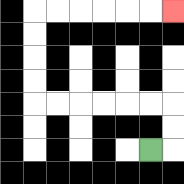{'start': '[6, 6]', 'end': '[7, 0]', 'path_directions': 'R,U,U,L,L,L,L,L,L,U,U,U,U,R,R,R,R,R,R', 'path_coordinates': '[[6, 6], [7, 6], [7, 5], [7, 4], [6, 4], [5, 4], [4, 4], [3, 4], [2, 4], [1, 4], [1, 3], [1, 2], [1, 1], [1, 0], [2, 0], [3, 0], [4, 0], [5, 0], [6, 0], [7, 0]]'}